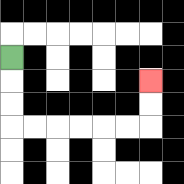{'start': '[0, 2]', 'end': '[6, 3]', 'path_directions': 'D,D,D,R,R,R,R,R,R,U,U', 'path_coordinates': '[[0, 2], [0, 3], [0, 4], [0, 5], [1, 5], [2, 5], [3, 5], [4, 5], [5, 5], [6, 5], [6, 4], [6, 3]]'}